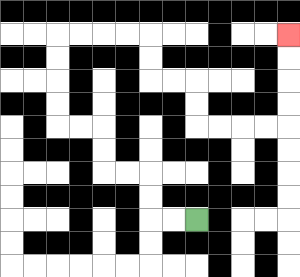{'start': '[8, 9]', 'end': '[12, 1]', 'path_directions': 'L,L,U,U,L,L,U,U,L,L,U,U,U,U,R,R,R,R,D,D,R,R,D,D,R,R,R,R,U,U,U,U', 'path_coordinates': '[[8, 9], [7, 9], [6, 9], [6, 8], [6, 7], [5, 7], [4, 7], [4, 6], [4, 5], [3, 5], [2, 5], [2, 4], [2, 3], [2, 2], [2, 1], [3, 1], [4, 1], [5, 1], [6, 1], [6, 2], [6, 3], [7, 3], [8, 3], [8, 4], [8, 5], [9, 5], [10, 5], [11, 5], [12, 5], [12, 4], [12, 3], [12, 2], [12, 1]]'}